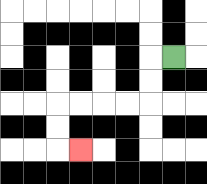{'start': '[7, 2]', 'end': '[3, 6]', 'path_directions': 'L,D,D,L,L,L,L,D,D,R', 'path_coordinates': '[[7, 2], [6, 2], [6, 3], [6, 4], [5, 4], [4, 4], [3, 4], [2, 4], [2, 5], [2, 6], [3, 6]]'}